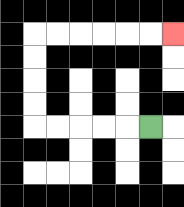{'start': '[6, 5]', 'end': '[7, 1]', 'path_directions': 'L,L,L,L,L,U,U,U,U,R,R,R,R,R,R', 'path_coordinates': '[[6, 5], [5, 5], [4, 5], [3, 5], [2, 5], [1, 5], [1, 4], [1, 3], [1, 2], [1, 1], [2, 1], [3, 1], [4, 1], [5, 1], [6, 1], [7, 1]]'}